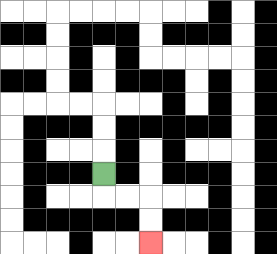{'start': '[4, 7]', 'end': '[6, 10]', 'path_directions': 'D,R,R,D,D', 'path_coordinates': '[[4, 7], [4, 8], [5, 8], [6, 8], [6, 9], [6, 10]]'}